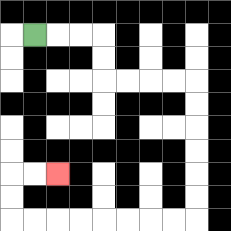{'start': '[1, 1]', 'end': '[2, 7]', 'path_directions': 'R,R,R,D,D,R,R,R,R,D,D,D,D,D,D,L,L,L,L,L,L,L,L,U,U,R,R', 'path_coordinates': '[[1, 1], [2, 1], [3, 1], [4, 1], [4, 2], [4, 3], [5, 3], [6, 3], [7, 3], [8, 3], [8, 4], [8, 5], [8, 6], [8, 7], [8, 8], [8, 9], [7, 9], [6, 9], [5, 9], [4, 9], [3, 9], [2, 9], [1, 9], [0, 9], [0, 8], [0, 7], [1, 7], [2, 7]]'}